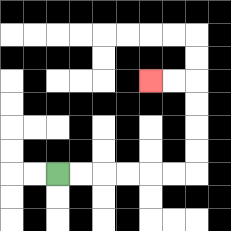{'start': '[2, 7]', 'end': '[6, 3]', 'path_directions': 'R,R,R,R,R,R,U,U,U,U,L,L', 'path_coordinates': '[[2, 7], [3, 7], [4, 7], [5, 7], [6, 7], [7, 7], [8, 7], [8, 6], [8, 5], [8, 4], [8, 3], [7, 3], [6, 3]]'}